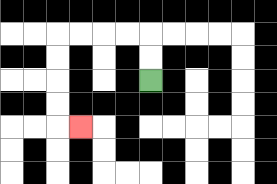{'start': '[6, 3]', 'end': '[3, 5]', 'path_directions': 'U,U,L,L,L,L,D,D,D,D,R', 'path_coordinates': '[[6, 3], [6, 2], [6, 1], [5, 1], [4, 1], [3, 1], [2, 1], [2, 2], [2, 3], [2, 4], [2, 5], [3, 5]]'}